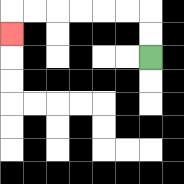{'start': '[6, 2]', 'end': '[0, 1]', 'path_directions': 'U,U,L,L,L,L,L,L,D', 'path_coordinates': '[[6, 2], [6, 1], [6, 0], [5, 0], [4, 0], [3, 0], [2, 0], [1, 0], [0, 0], [0, 1]]'}